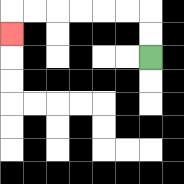{'start': '[6, 2]', 'end': '[0, 1]', 'path_directions': 'U,U,L,L,L,L,L,L,D', 'path_coordinates': '[[6, 2], [6, 1], [6, 0], [5, 0], [4, 0], [3, 0], [2, 0], [1, 0], [0, 0], [0, 1]]'}